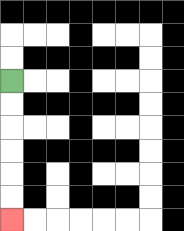{'start': '[0, 3]', 'end': '[0, 9]', 'path_directions': 'D,D,D,D,D,D', 'path_coordinates': '[[0, 3], [0, 4], [0, 5], [0, 6], [0, 7], [0, 8], [0, 9]]'}